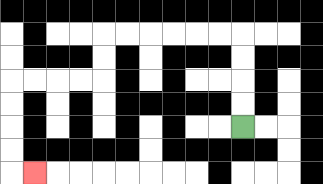{'start': '[10, 5]', 'end': '[1, 7]', 'path_directions': 'U,U,U,U,L,L,L,L,L,L,D,D,L,L,L,L,D,D,D,D,R', 'path_coordinates': '[[10, 5], [10, 4], [10, 3], [10, 2], [10, 1], [9, 1], [8, 1], [7, 1], [6, 1], [5, 1], [4, 1], [4, 2], [4, 3], [3, 3], [2, 3], [1, 3], [0, 3], [0, 4], [0, 5], [0, 6], [0, 7], [1, 7]]'}